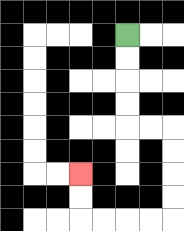{'start': '[5, 1]', 'end': '[3, 7]', 'path_directions': 'D,D,D,D,R,R,D,D,D,D,L,L,L,L,U,U', 'path_coordinates': '[[5, 1], [5, 2], [5, 3], [5, 4], [5, 5], [6, 5], [7, 5], [7, 6], [7, 7], [7, 8], [7, 9], [6, 9], [5, 9], [4, 9], [3, 9], [3, 8], [3, 7]]'}